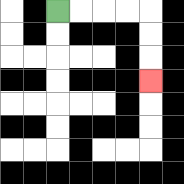{'start': '[2, 0]', 'end': '[6, 3]', 'path_directions': 'R,R,R,R,D,D,D', 'path_coordinates': '[[2, 0], [3, 0], [4, 0], [5, 0], [6, 0], [6, 1], [6, 2], [6, 3]]'}